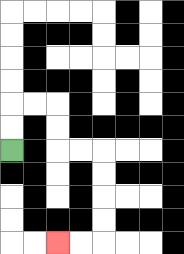{'start': '[0, 6]', 'end': '[2, 10]', 'path_directions': 'U,U,R,R,D,D,R,R,D,D,D,D,L,L', 'path_coordinates': '[[0, 6], [0, 5], [0, 4], [1, 4], [2, 4], [2, 5], [2, 6], [3, 6], [4, 6], [4, 7], [4, 8], [4, 9], [4, 10], [3, 10], [2, 10]]'}